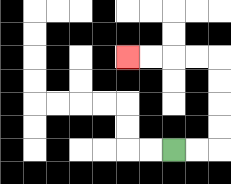{'start': '[7, 6]', 'end': '[5, 2]', 'path_directions': 'R,R,U,U,U,U,L,L,L,L', 'path_coordinates': '[[7, 6], [8, 6], [9, 6], [9, 5], [9, 4], [9, 3], [9, 2], [8, 2], [7, 2], [6, 2], [5, 2]]'}